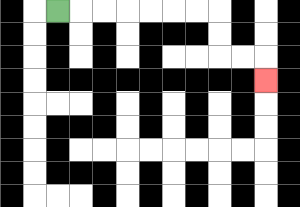{'start': '[2, 0]', 'end': '[11, 3]', 'path_directions': 'R,R,R,R,R,R,R,D,D,R,R,D', 'path_coordinates': '[[2, 0], [3, 0], [4, 0], [5, 0], [6, 0], [7, 0], [8, 0], [9, 0], [9, 1], [9, 2], [10, 2], [11, 2], [11, 3]]'}